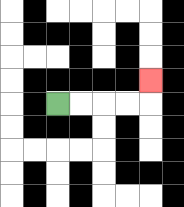{'start': '[2, 4]', 'end': '[6, 3]', 'path_directions': 'R,R,R,R,U', 'path_coordinates': '[[2, 4], [3, 4], [4, 4], [5, 4], [6, 4], [6, 3]]'}